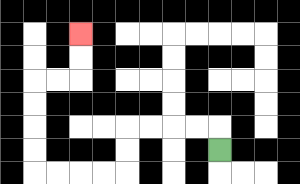{'start': '[9, 6]', 'end': '[3, 1]', 'path_directions': 'U,L,L,L,L,D,D,L,L,L,L,U,U,U,U,R,R,U,U', 'path_coordinates': '[[9, 6], [9, 5], [8, 5], [7, 5], [6, 5], [5, 5], [5, 6], [5, 7], [4, 7], [3, 7], [2, 7], [1, 7], [1, 6], [1, 5], [1, 4], [1, 3], [2, 3], [3, 3], [3, 2], [3, 1]]'}